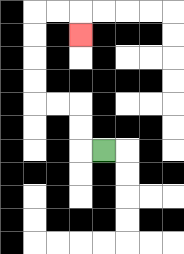{'start': '[4, 6]', 'end': '[3, 1]', 'path_directions': 'L,U,U,L,L,U,U,U,U,R,R,D', 'path_coordinates': '[[4, 6], [3, 6], [3, 5], [3, 4], [2, 4], [1, 4], [1, 3], [1, 2], [1, 1], [1, 0], [2, 0], [3, 0], [3, 1]]'}